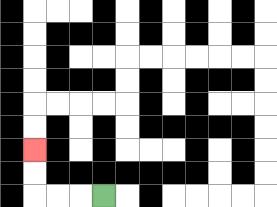{'start': '[4, 8]', 'end': '[1, 6]', 'path_directions': 'L,L,L,U,U', 'path_coordinates': '[[4, 8], [3, 8], [2, 8], [1, 8], [1, 7], [1, 6]]'}